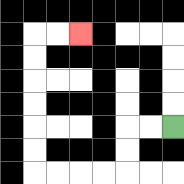{'start': '[7, 5]', 'end': '[3, 1]', 'path_directions': 'L,L,D,D,L,L,L,L,U,U,U,U,U,U,R,R', 'path_coordinates': '[[7, 5], [6, 5], [5, 5], [5, 6], [5, 7], [4, 7], [3, 7], [2, 7], [1, 7], [1, 6], [1, 5], [1, 4], [1, 3], [1, 2], [1, 1], [2, 1], [3, 1]]'}